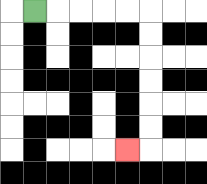{'start': '[1, 0]', 'end': '[5, 6]', 'path_directions': 'R,R,R,R,R,D,D,D,D,D,D,L', 'path_coordinates': '[[1, 0], [2, 0], [3, 0], [4, 0], [5, 0], [6, 0], [6, 1], [6, 2], [6, 3], [6, 4], [6, 5], [6, 6], [5, 6]]'}